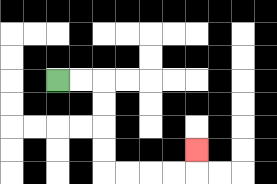{'start': '[2, 3]', 'end': '[8, 6]', 'path_directions': 'R,R,D,D,D,D,R,R,R,R,U', 'path_coordinates': '[[2, 3], [3, 3], [4, 3], [4, 4], [4, 5], [4, 6], [4, 7], [5, 7], [6, 7], [7, 7], [8, 7], [8, 6]]'}